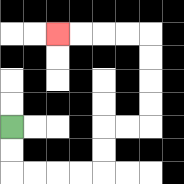{'start': '[0, 5]', 'end': '[2, 1]', 'path_directions': 'D,D,R,R,R,R,U,U,R,R,U,U,U,U,L,L,L,L', 'path_coordinates': '[[0, 5], [0, 6], [0, 7], [1, 7], [2, 7], [3, 7], [4, 7], [4, 6], [4, 5], [5, 5], [6, 5], [6, 4], [6, 3], [6, 2], [6, 1], [5, 1], [4, 1], [3, 1], [2, 1]]'}